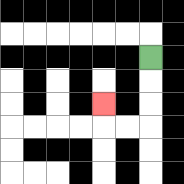{'start': '[6, 2]', 'end': '[4, 4]', 'path_directions': 'D,D,D,L,L,U', 'path_coordinates': '[[6, 2], [6, 3], [6, 4], [6, 5], [5, 5], [4, 5], [4, 4]]'}